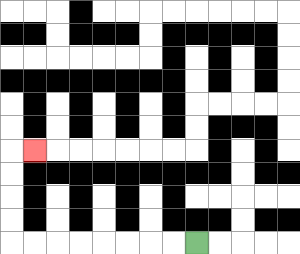{'start': '[8, 10]', 'end': '[1, 6]', 'path_directions': 'L,L,L,L,L,L,L,L,U,U,U,U,R', 'path_coordinates': '[[8, 10], [7, 10], [6, 10], [5, 10], [4, 10], [3, 10], [2, 10], [1, 10], [0, 10], [0, 9], [0, 8], [0, 7], [0, 6], [1, 6]]'}